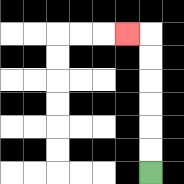{'start': '[6, 7]', 'end': '[5, 1]', 'path_directions': 'U,U,U,U,U,U,L', 'path_coordinates': '[[6, 7], [6, 6], [6, 5], [6, 4], [6, 3], [6, 2], [6, 1], [5, 1]]'}